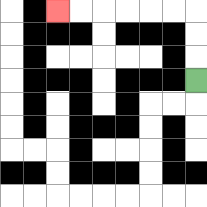{'start': '[8, 3]', 'end': '[2, 0]', 'path_directions': 'U,U,U,L,L,L,L,L,L', 'path_coordinates': '[[8, 3], [8, 2], [8, 1], [8, 0], [7, 0], [6, 0], [5, 0], [4, 0], [3, 0], [2, 0]]'}